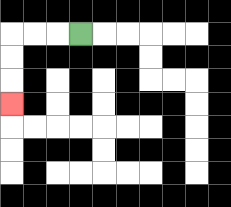{'start': '[3, 1]', 'end': '[0, 4]', 'path_directions': 'L,L,L,D,D,D', 'path_coordinates': '[[3, 1], [2, 1], [1, 1], [0, 1], [0, 2], [0, 3], [0, 4]]'}